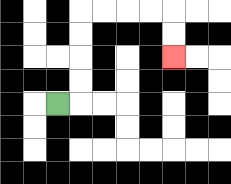{'start': '[2, 4]', 'end': '[7, 2]', 'path_directions': 'R,U,U,U,U,R,R,R,R,D,D', 'path_coordinates': '[[2, 4], [3, 4], [3, 3], [3, 2], [3, 1], [3, 0], [4, 0], [5, 0], [6, 0], [7, 0], [7, 1], [7, 2]]'}